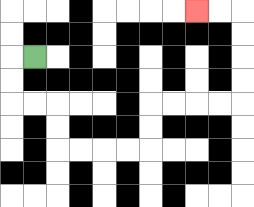{'start': '[1, 2]', 'end': '[8, 0]', 'path_directions': 'L,D,D,R,R,D,D,R,R,R,R,U,U,R,R,R,R,U,U,U,U,L,L', 'path_coordinates': '[[1, 2], [0, 2], [0, 3], [0, 4], [1, 4], [2, 4], [2, 5], [2, 6], [3, 6], [4, 6], [5, 6], [6, 6], [6, 5], [6, 4], [7, 4], [8, 4], [9, 4], [10, 4], [10, 3], [10, 2], [10, 1], [10, 0], [9, 0], [8, 0]]'}